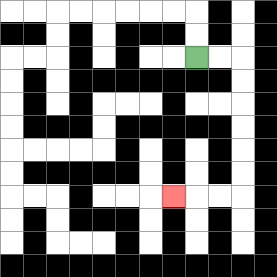{'start': '[8, 2]', 'end': '[7, 8]', 'path_directions': 'R,R,D,D,D,D,D,D,L,L,L', 'path_coordinates': '[[8, 2], [9, 2], [10, 2], [10, 3], [10, 4], [10, 5], [10, 6], [10, 7], [10, 8], [9, 8], [8, 8], [7, 8]]'}